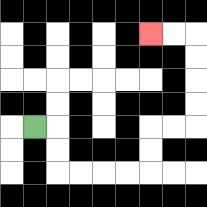{'start': '[1, 5]', 'end': '[6, 1]', 'path_directions': 'R,D,D,R,R,R,R,U,U,R,R,U,U,U,U,L,L', 'path_coordinates': '[[1, 5], [2, 5], [2, 6], [2, 7], [3, 7], [4, 7], [5, 7], [6, 7], [6, 6], [6, 5], [7, 5], [8, 5], [8, 4], [8, 3], [8, 2], [8, 1], [7, 1], [6, 1]]'}